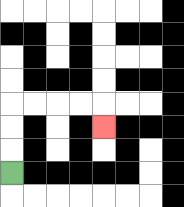{'start': '[0, 7]', 'end': '[4, 5]', 'path_directions': 'U,U,U,R,R,R,R,D', 'path_coordinates': '[[0, 7], [0, 6], [0, 5], [0, 4], [1, 4], [2, 4], [3, 4], [4, 4], [4, 5]]'}